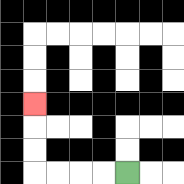{'start': '[5, 7]', 'end': '[1, 4]', 'path_directions': 'L,L,L,L,U,U,U', 'path_coordinates': '[[5, 7], [4, 7], [3, 7], [2, 7], [1, 7], [1, 6], [1, 5], [1, 4]]'}